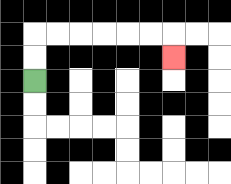{'start': '[1, 3]', 'end': '[7, 2]', 'path_directions': 'U,U,R,R,R,R,R,R,D', 'path_coordinates': '[[1, 3], [1, 2], [1, 1], [2, 1], [3, 1], [4, 1], [5, 1], [6, 1], [7, 1], [7, 2]]'}